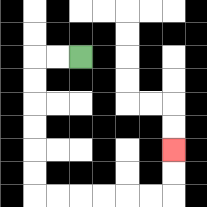{'start': '[3, 2]', 'end': '[7, 6]', 'path_directions': 'L,L,D,D,D,D,D,D,R,R,R,R,R,R,U,U', 'path_coordinates': '[[3, 2], [2, 2], [1, 2], [1, 3], [1, 4], [1, 5], [1, 6], [1, 7], [1, 8], [2, 8], [3, 8], [4, 8], [5, 8], [6, 8], [7, 8], [7, 7], [7, 6]]'}